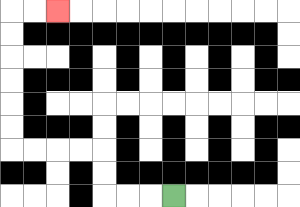{'start': '[7, 8]', 'end': '[2, 0]', 'path_directions': 'L,L,L,U,U,L,L,L,L,U,U,U,U,U,U,R,R', 'path_coordinates': '[[7, 8], [6, 8], [5, 8], [4, 8], [4, 7], [4, 6], [3, 6], [2, 6], [1, 6], [0, 6], [0, 5], [0, 4], [0, 3], [0, 2], [0, 1], [0, 0], [1, 0], [2, 0]]'}